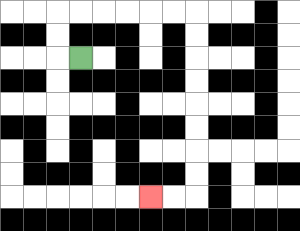{'start': '[3, 2]', 'end': '[6, 8]', 'path_directions': 'L,U,U,R,R,R,R,R,R,D,D,D,D,D,D,D,D,L,L', 'path_coordinates': '[[3, 2], [2, 2], [2, 1], [2, 0], [3, 0], [4, 0], [5, 0], [6, 0], [7, 0], [8, 0], [8, 1], [8, 2], [8, 3], [8, 4], [8, 5], [8, 6], [8, 7], [8, 8], [7, 8], [6, 8]]'}